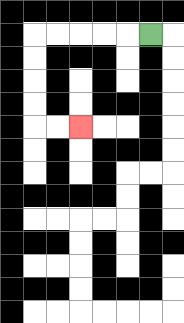{'start': '[6, 1]', 'end': '[3, 5]', 'path_directions': 'L,L,L,L,L,D,D,D,D,R,R', 'path_coordinates': '[[6, 1], [5, 1], [4, 1], [3, 1], [2, 1], [1, 1], [1, 2], [1, 3], [1, 4], [1, 5], [2, 5], [3, 5]]'}